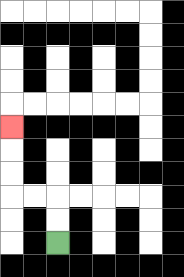{'start': '[2, 10]', 'end': '[0, 5]', 'path_directions': 'U,U,L,L,U,U,U', 'path_coordinates': '[[2, 10], [2, 9], [2, 8], [1, 8], [0, 8], [0, 7], [0, 6], [0, 5]]'}